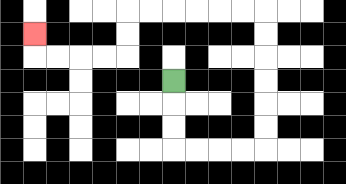{'start': '[7, 3]', 'end': '[1, 1]', 'path_directions': 'D,D,D,R,R,R,R,U,U,U,U,U,U,L,L,L,L,L,L,D,D,L,L,L,L,U', 'path_coordinates': '[[7, 3], [7, 4], [7, 5], [7, 6], [8, 6], [9, 6], [10, 6], [11, 6], [11, 5], [11, 4], [11, 3], [11, 2], [11, 1], [11, 0], [10, 0], [9, 0], [8, 0], [7, 0], [6, 0], [5, 0], [5, 1], [5, 2], [4, 2], [3, 2], [2, 2], [1, 2], [1, 1]]'}